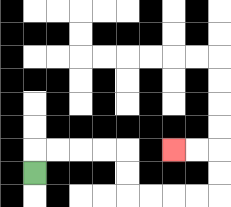{'start': '[1, 7]', 'end': '[7, 6]', 'path_directions': 'U,R,R,R,R,D,D,R,R,R,R,U,U,L,L', 'path_coordinates': '[[1, 7], [1, 6], [2, 6], [3, 6], [4, 6], [5, 6], [5, 7], [5, 8], [6, 8], [7, 8], [8, 8], [9, 8], [9, 7], [9, 6], [8, 6], [7, 6]]'}